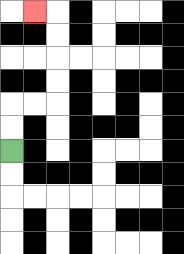{'start': '[0, 6]', 'end': '[1, 0]', 'path_directions': 'U,U,R,R,U,U,U,U,L', 'path_coordinates': '[[0, 6], [0, 5], [0, 4], [1, 4], [2, 4], [2, 3], [2, 2], [2, 1], [2, 0], [1, 0]]'}